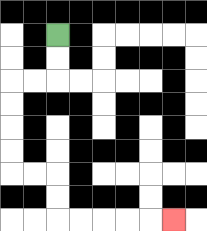{'start': '[2, 1]', 'end': '[7, 9]', 'path_directions': 'D,D,L,L,D,D,D,D,R,R,D,D,R,R,R,R,R', 'path_coordinates': '[[2, 1], [2, 2], [2, 3], [1, 3], [0, 3], [0, 4], [0, 5], [0, 6], [0, 7], [1, 7], [2, 7], [2, 8], [2, 9], [3, 9], [4, 9], [5, 9], [6, 9], [7, 9]]'}